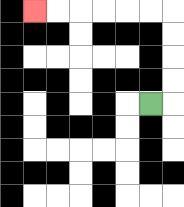{'start': '[6, 4]', 'end': '[1, 0]', 'path_directions': 'R,U,U,U,U,L,L,L,L,L,L', 'path_coordinates': '[[6, 4], [7, 4], [7, 3], [7, 2], [7, 1], [7, 0], [6, 0], [5, 0], [4, 0], [3, 0], [2, 0], [1, 0]]'}